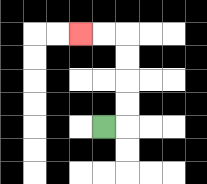{'start': '[4, 5]', 'end': '[3, 1]', 'path_directions': 'R,U,U,U,U,L,L', 'path_coordinates': '[[4, 5], [5, 5], [5, 4], [5, 3], [5, 2], [5, 1], [4, 1], [3, 1]]'}